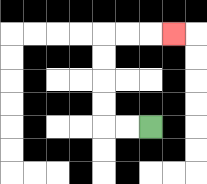{'start': '[6, 5]', 'end': '[7, 1]', 'path_directions': 'L,L,U,U,U,U,R,R,R', 'path_coordinates': '[[6, 5], [5, 5], [4, 5], [4, 4], [4, 3], [4, 2], [4, 1], [5, 1], [6, 1], [7, 1]]'}